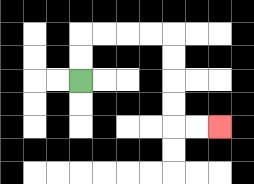{'start': '[3, 3]', 'end': '[9, 5]', 'path_directions': 'U,U,R,R,R,R,D,D,D,D,R,R', 'path_coordinates': '[[3, 3], [3, 2], [3, 1], [4, 1], [5, 1], [6, 1], [7, 1], [7, 2], [7, 3], [7, 4], [7, 5], [8, 5], [9, 5]]'}